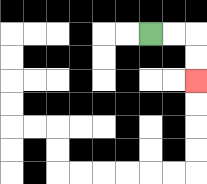{'start': '[6, 1]', 'end': '[8, 3]', 'path_directions': 'R,R,D,D', 'path_coordinates': '[[6, 1], [7, 1], [8, 1], [8, 2], [8, 3]]'}